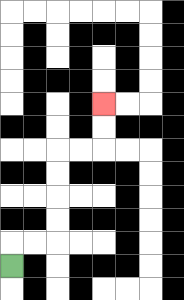{'start': '[0, 11]', 'end': '[4, 4]', 'path_directions': 'U,R,R,U,U,U,U,R,R,U,U', 'path_coordinates': '[[0, 11], [0, 10], [1, 10], [2, 10], [2, 9], [2, 8], [2, 7], [2, 6], [3, 6], [4, 6], [4, 5], [4, 4]]'}